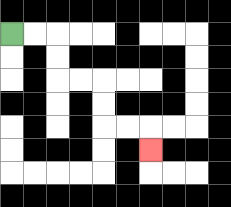{'start': '[0, 1]', 'end': '[6, 6]', 'path_directions': 'R,R,D,D,R,R,D,D,R,R,D', 'path_coordinates': '[[0, 1], [1, 1], [2, 1], [2, 2], [2, 3], [3, 3], [4, 3], [4, 4], [4, 5], [5, 5], [6, 5], [6, 6]]'}